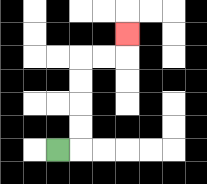{'start': '[2, 6]', 'end': '[5, 1]', 'path_directions': 'R,U,U,U,U,R,R,U', 'path_coordinates': '[[2, 6], [3, 6], [3, 5], [3, 4], [3, 3], [3, 2], [4, 2], [5, 2], [5, 1]]'}